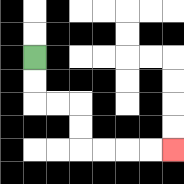{'start': '[1, 2]', 'end': '[7, 6]', 'path_directions': 'D,D,R,R,D,D,R,R,R,R', 'path_coordinates': '[[1, 2], [1, 3], [1, 4], [2, 4], [3, 4], [3, 5], [3, 6], [4, 6], [5, 6], [6, 6], [7, 6]]'}